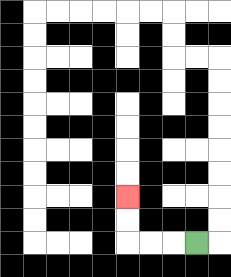{'start': '[8, 10]', 'end': '[5, 8]', 'path_directions': 'L,L,L,U,U', 'path_coordinates': '[[8, 10], [7, 10], [6, 10], [5, 10], [5, 9], [5, 8]]'}